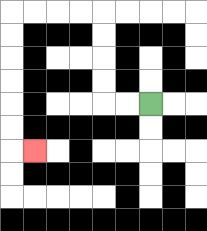{'start': '[6, 4]', 'end': '[1, 6]', 'path_directions': 'L,L,U,U,U,U,L,L,L,L,D,D,D,D,D,D,R', 'path_coordinates': '[[6, 4], [5, 4], [4, 4], [4, 3], [4, 2], [4, 1], [4, 0], [3, 0], [2, 0], [1, 0], [0, 0], [0, 1], [0, 2], [0, 3], [0, 4], [0, 5], [0, 6], [1, 6]]'}